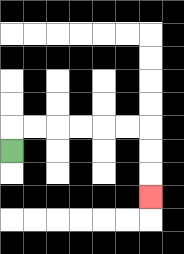{'start': '[0, 6]', 'end': '[6, 8]', 'path_directions': 'U,R,R,R,R,R,R,D,D,D', 'path_coordinates': '[[0, 6], [0, 5], [1, 5], [2, 5], [3, 5], [4, 5], [5, 5], [6, 5], [6, 6], [6, 7], [6, 8]]'}